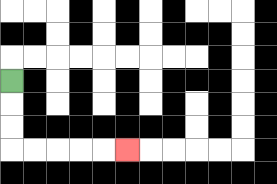{'start': '[0, 3]', 'end': '[5, 6]', 'path_directions': 'D,D,D,R,R,R,R,R', 'path_coordinates': '[[0, 3], [0, 4], [0, 5], [0, 6], [1, 6], [2, 6], [3, 6], [4, 6], [5, 6]]'}